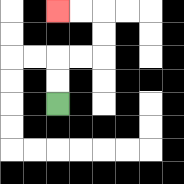{'start': '[2, 4]', 'end': '[2, 0]', 'path_directions': 'U,U,R,R,U,U,L,L', 'path_coordinates': '[[2, 4], [2, 3], [2, 2], [3, 2], [4, 2], [4, 1], [4, 0], [3, 0], [2, 0]]'}